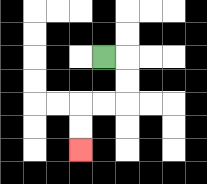{'start': '[4, 2]', 'end': '[3, 6]', 'path_directions': 'R,D,D,L,L,D,D', 'path_coordinates': '[[4, 2], [5, 2], [5, 3], [5, 4], [4, 4], [3, 4], [3, 5], [3, 6]]'}